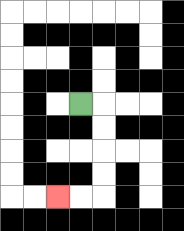{'start': '[3, 4]', 'end': '[2, 8]', 'path_directions': 'R,D,D,D,D,L,L', 'path_coordinates': '[[3, 4], [4, 4], [4, 5], [4, 6], [4, 7], [4, 8], [3, 8], [2, 8]]'}